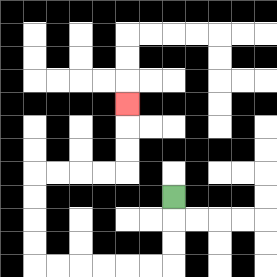{'start': '[7, 8]', 'end': '[5, 4]', 'path_directions': 'D,D,D,L,L,L,L,L,L,U,U,U,U,R,R,R,R,U,U,U', 'path_coordinates': '[[7, 8], [7, 9], [7, 10], [7, 11], [6, 11], [5, 11], [4, 11], [3, 11], [2, 11], [1, 11], [1, 10], [1, 9], [1, 8], [1, 7], [2, 7], [3, 7], [4, 7], [5, 7], [5, 6], [5, 5], [5, 4]]'}